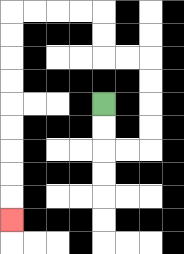{'start': '[4, 4]', 'end': '[0, 9]', 'path_directions': 'D,D,R,R,U,U,U,U,L,L,U,U,L,L,L,L,D,D,D,D,D,D,D,D,D', 'path_coordinates': '[[4, 4], [4, 5], [4, 6], [5, 6], [6, 6], [6, 5], [6, 4], [6, 3], [6, 2], [5, 2], [4, 2], [4, 1], [4, 0], [3, 0], [2, 0], [1, 0], [0, 0], [0, 1], [0, 2], [0, 3], [0, 4], [0, 5], [0, 6], [0, 7], [0, 8], [0, 9]]'}